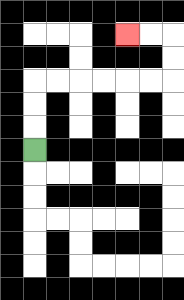{'start': '[1, 6]', 'end': '[5, 1]', 'path_directions': 'U,U,U,R,R,R,R,R,R,U,U,L,L', 'path_coordinates': '[[1, 6], [1, 5], [1, 4], [1, 3], [2, 3], [3, 3], [4, 3], [5, 3], [6, 3], [7, 3], [7, 2], [7, 1], [6, 1], [5, 1]]'}